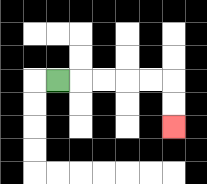{'start': '[2, 3]', 'end': '[7, 5]', 'path_directions': 'R,R,R,R,R,D,D', 'path_coordinates': '[[2, 3], [3, 3], [4, 3], [5, 3], [6, 3], [7, 3], [7, 4], [7, 5]]'}